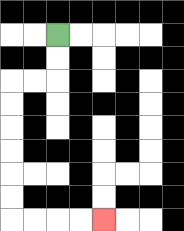{'start': '[2, 1]', 'end': '[4, 9]', 'path_directions': 'D,D,L,L,D,D,D,D,D,D,R,R,R,R', 'path_coordinates': '[[2, 1], [2, 2], [2, 3], [1, 3], [0, 3], [0, 4], [0, 5], [0, 6], [0, 7], [0, 8], [0, 9], [1, 9], [2, 9], [3, 9], [4, 9]]'}